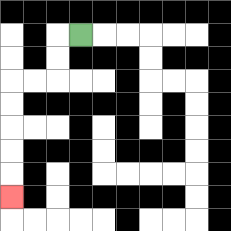{'start': '[3, 1]', 'end': '[0, 8]', 'path_directions': 'L,D,D,L,L,D,D,D,D,D', 'path_coordinates': '[[3, 1], [2, 1], [2, 2], [2, 3], [1, 3], [0, 3], [0, 4], [0, 5], [0, 6], [0, 7], [0, 8]]'}